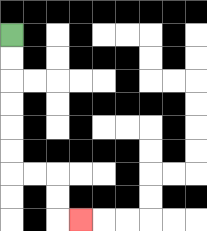{'start': '[0, 1]', 'end': '[3, 9]', 'path_directions': 'D,D,D,D,D,D,R,R,D,D,R', 'path_coordinates': '[[0, 1], [0, 2], [0, 3], [0, 4], [0, 5], [0, 6], [0, 7], [1, 7], [2, 7], [2, 8], [2, 9], [3, 9]]'}